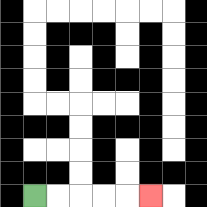{'start': '[1, 8]', 'end': '[6, 8]', 'path_directions': 'R,R,R,R,R', 'path_coordinates': '[[1, 8], [2, 8], [3, 8], [4, 8], [5, 8], [6, 8]]'}